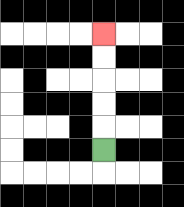{'start': '[4, 6]', 'end': '[4, 1]', 'path_directions': 'U,U,U,U,U', 'path_coordinates': '[[4, 6], [4, 5], [4, 4], [4, 3], [4, 2], [4, 1]]'}